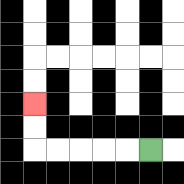{'start': '[6, 6]', 'end': '[1, 4]', 'path_directions': 'L,L,L,L,L,U,U', 'path_coordinates': '[[6, 6], [5, 6], [4, 6], [3, 6], [2, 6], [1, 6], [1, 5], [1, 4]]'}